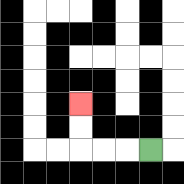{'start': '[6, 6]', 'end': '[3, 4]', 'path_directions': 'L,L,L,U,U', 'path_coordinates': '[[6, 6], [5, 6], [4, 6], [3, 6], [3, 5], [3, 4]]'}